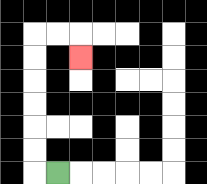{'start': '[2, 7]', 'end': '[3, 2]', 'path_directions': 'L,U,U,U,U,U,U,R,R,D', 'path_coordinates': '[[2, 7], [1, 7], [1, 6], [1, 5], [1, 4], [1, 3], [1, 2], [1, 1], [2, 1], [3, 1], [3, 2]]'}